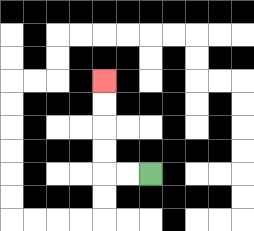{'start': '[6, 7]', 'end': '[4, 3]', 'path_directions': 'L,L,U,U,U,U', 'path_coordinates': '[[6, 7], [5, 7], [4, 7], [4, 6], [4, 5], [4, 4], [4, 3]]'}